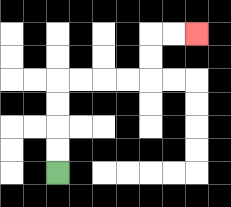{'start': '[2, 7]', 'end': '[8, 1]', 'path_directions': 'U,U,U,U,R,R,R,R,U,U,R,R', 'path_coordinates': '[[2, 7], [2, 6], [2, 5], [2, 4], [2, 3], [3, 3], [4, 3], [5, 3], [6, 3], [6, 2], [6, 1], [7, 1], [8, 1]]'}